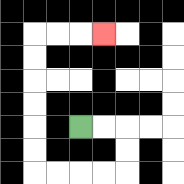{'start': '[3, 5]', 'end': '[4, 1]', 'path_directions': 'R,R,D,D,L,L,L,L,U,U,U,U,U,U,R,R,R', 'path_coordinates': '[[3, 5], [4, 5], [5, 5], [5, 6], [5, 7], [4, 7], [3, 7], [2, 7], [1, 7], [1, 6], [1, 5], [1, 4], [1, 3], [1, 2], [1, 1], [2, 1], [3, 1], [4, 1]]'}